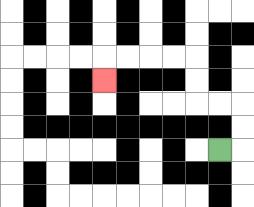{'start': '[9, 6]', 'end': '[4, 3]', 'path_directions': 'R,U,U,L,L,U,U,L,L,L,L,D', 'path_coordinates': '[[9, 6], [10, 6], [10, 5], [10, 4], [9, 4], [8, 4], [8, 3], [8, 2], [7, 2], [6, 2], [5, 2], [4, 2], [4, 3]]'}